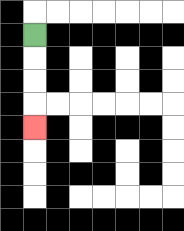{'start': '[1, 1]', 'end': '[1, 5]', 'path_directions': 'D,D,D,D', 'path_coordinates': '[[1, 1], [1, 2], [1, 3], [1, 4], [1, 5]]'}